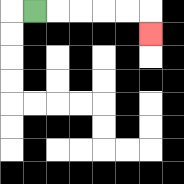{'start': '[1, 0]', 'end': '[6, 1]', 'path_directions': 'R,R,R,R,R,D', 'path_coordinates': '[[1, 0], [2, 0], [3, 0], [4, 0], [5, 0], [6, 0], [6, 1]]'}